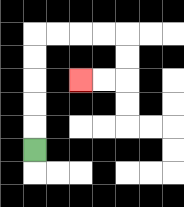{'start': '[1, 6]', 'end': '[3, 3]', 'path_directions': 'U,U,U,U,U,R,R,R,R,D,D,L,L', 'path_coordinates': '[[1, 6], [1, 5], [1, 4], [1, 3], [1, 2], [1, 1], [2, 1], [3, 1], [4, 1], [5, 1], [5, 2], [5, 3], [4, 3], [3, 3]]'}